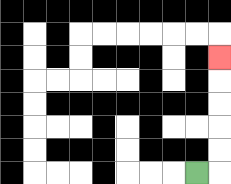{'start': '[8, 7]', 'end': '[9, 2]', 'path_directions': 'R,U,U,U,U,U', 'path_coordinates': '[[8, 7], [9, 7], [9, 6], [9, 5], [9, 4], [9, 3], [9, 2]]'}